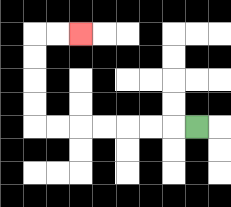{'start': '[8, 5]', 'end': '[3, 1]', 'path_directions': 'L,L,L,L,L,L,L,U,U,U,U,R,R', 'path_coordinates': '[[8, 5], [7, 5], [6, 5], [5, 5], [4, 5], [3, 5], [2, 5], [1, 5], [1, 4], [1, 3], [1, 2], [1, 1], [2, 1], [3, 1]]'}